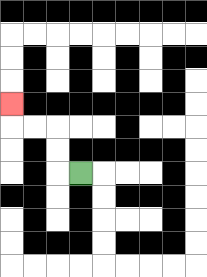{'start': '[3, 7]', 'end': '[0, 4]', 'path_directions': 'L,U,U,L,L,U', 'path_coordinates': '[[3, 7], [2, 7], [2, 6], [2, 5], [1, 5], [0, 5], [0, 4]]'}